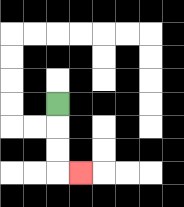{'start': '[2, 4]', 'end': '[3, 7]', 'path_directions': 'D,D,D,R', 'path_coordinates': '[[2, 4], [2, 5], [2, 6], [2, 7], [3, 7]]'}